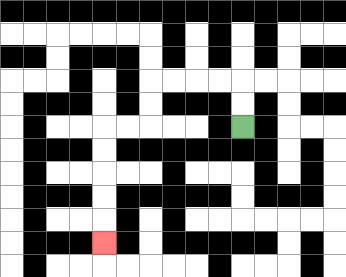{'start': '[10, 5]', 'end': '[4, 10]', 'path_directions': 'U,U,L,L,L,L,D,D,L,L,D,D,D,D,D', 'path_coordinates': '[[10, 5], [10, 4], [10, 3], [9, 3], [8, 3], [7, 3], [6, 3], [6, 4], [6, 5], [5, 5], [4, 5], [4, 6], [4, 7], [4, 8], [4, 9], [4, 10]]'}